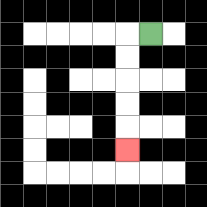{'start': '[6, 1]', 'end': '[5, 6]', 'path_directions': 'L,D,D,D,D,D', 'path_coordinates': '[[6, 1], [5, 1], [5, 2], [5, 3], [5, 4], [5, 5], [5, 6]]'}